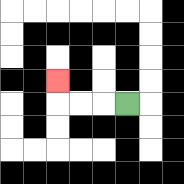{'start': '[5, 4]', 'end': '[2, 3]', 'path_directions': 'L,L,L,U', 'path_coordinates': '[[5, 4], [4, 4], [3, 4], [2, 4], [2, 3]]'}